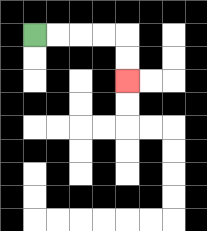{'start': '[1, 1]', 'end': '[5, 3]', 'path_directions': 'R,R,R,R,D,D', 'path_coordinates': '[[1, 1], [2, 1], [3, 1], [4, 1], [5, 1], [5, 2], [5, 3]]'}